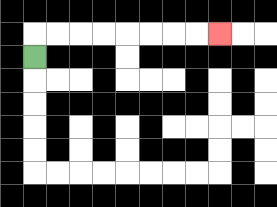{'start': '[1, 2]', 'end': '[9, 1]', 'path_directions': 'U,R,R,R,R,R,R,R,R', 'path_coordinates': '[[1, 2], [1, 1], [2, 1], [3, 1], [4, 1], [5, 1], [6, 1], [7, 1], [8, 1], [9, 1]]'}